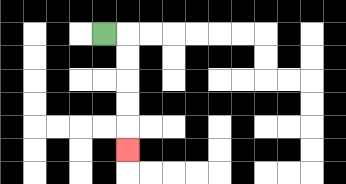{'start': '[4, 1]', 'end': '[5, 6]', 'path_directions': 'R,D,D,D,D,D', 'path_coordinates': '[[4, 1], [5, 1], [5, 2], [5, 3], [5, 4], [5, 5], [5, 6]]'}